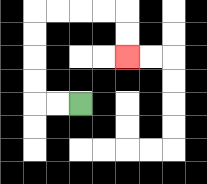{'start': '[3, 4]', 'end': '[5, 2]', 'path_directions': 'L,L,U,U,U,U,R,R,R,R,D,D', 'path_coordinates': '[[3, 4], [2, 4], [1, 4], [1, 3], [1, 2], [1, 1], [1, 0], [2, 0], [3, 0], [4, 0], [5, 0], [5, 1], [5, 2]]'}